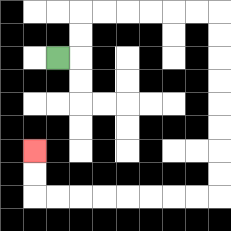{'start': '[2, 2]', 'end': '[1, 6]', 'path_directions': 'R,U,U,R,R,R,R,R,R,D,D,D,D,D,D,D,D,L,L,L,L,L,L,L,L,U,U', 'path_coordinates': '[[2, 2], [3, 2], [3, 1], [3, 0], [4, 0], [5, 0], [6, 0], [7, 0], [8, 0], [9, 0], [9, 1], [9, 2], [9, 3], [9, 4], [9, 5], [9, 6], [9, 7], [9, 8], [8, 8], [7, 8], [6, 8], [5, 8], [4, 8], [3, 8], [2, 8], [1, 8], [1, 7], [1, 6]]'}